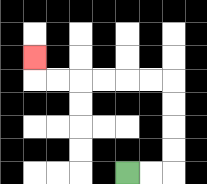{'start': '[5, 7]', 'end': '[1, 2]', 'path_directions': 'R,R,U,U,U,U,L,L,L,L,L,L,U', 'path_coordinates': '[[5, 7], [6, 7], [7, 7], [7, 6], [7, 5], [7, 4], [7, 3], [6, 3], [5, 3], [4, 3], [3, 3], [2, 3], [1, 3], [1, 2]]'}